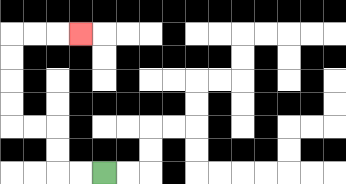{'start': '[4, 7]', 'end': '[3, 1]', 'path_directions': 'L,L,U,U,L,L,U,U,U,U,R,R,R', 'path_coordinates': '[[4, 7], [3, 7], [2, 7], [2, 6], [2, 5], [1, 5], [0, 5], [0, 4], [0, 3], [0, 2], [0, 1], [1, 1], [2, 1], [3, 1]]'}